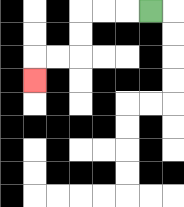{'start': '[6, 0]', 'end': '[1, 3]', 'path_directions': 'L,L,L,D,D,L,L,D', 'path_coordinates': '[[6, 0], [5, 0], [4, 0], [3, 0], [3, 1], [3, 2], [2, 2], [1, 2], [1, 3]]'}